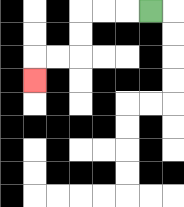{'start': '[6, 0]', 'end': '[1, 3]', 'path_directions': 'L,L,L,D,D,L,L,D', 'path_coordinates': '[[6, 0], [5, 0], [4, 0], [3, 0], [3, 1], [3, 2], [2, 2], [1, 2], [1, 3]]'}